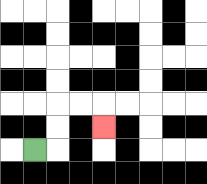{'start': '[1, 6]', 'end': '[4, 5]', 'path_directions': 'R,U,U,R,R,D', 'path_coordinates': '[[1, 6], [2, 6], [2, 5], [2, 4], [3, 4], [4, 4], [4, 5]]'}